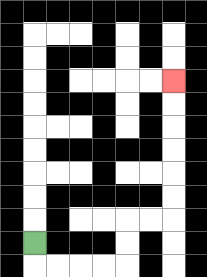{'start': '[1, 10]', 'end': '[7, 3]', 'path_directions': 'D,R,R,R,R,U,U,R,R,U,U,U,U,U,U', 'path_coordinates': '[[1, 10], [1, 11], [2, 11], [3, 11], [4, 11], [5, 11], [5, 10], [5, 9], [6, 9], [7, 9], [7, 8], [7, 7], [7, 6], [7, 5], [7, 4], [7, 3]]'}